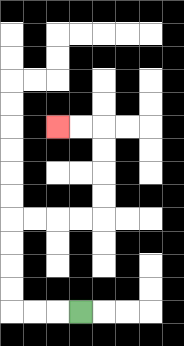{'start': '[3, 13]', 'end': '[2, 5]', 'path_directions': 'L,L,L,U,U,U,U,R,R,R,R,U,U,U,U,L,L', 'path_coordinates': '[[3, 13], [2, 13], [1, 13], [0, 13], [0, 12], [0, 11], [0, 10], [0, 9], [1, 9], [2, 9], [3, 9], [4, 9], [4, 8], [4, 7], [4, 6], [4, 5], [3, 5], [2, 5]]'}